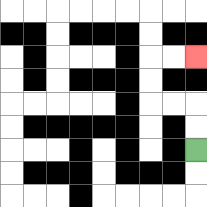{'start': '[8, 6]', 'end': '[8, 2]', 'path_directions': 'U,U,L,L,U,U,R,R', 'path_coordinates': '[[8, 6], [8, 5], [8, 4], [7, 4], [6, 4], [6, 3], [6, 2], [7, 2], [8, 2]]'}